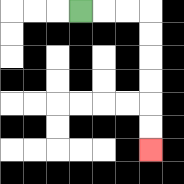{'start': '[3, 0]', 'end': '[6, 6]', 'path_directions': 'R,R,R,D,D,D,D,D,D', 'path_coordinates': '[[3, 0], [4, 0], [5, 0], [6, 0], [6, 1], [6, 2], [6, 3], [6, 4], [6, 5], [6, 6]]'}